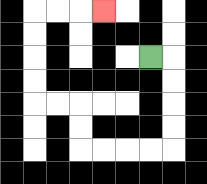{'start': '[6, 2]', 'end': '[4, 0]', 'path_directions': 'R,D,D,D,D,L,L,L,L,U,U,L,L,U,U,U,U,R,R,R', 'path_coordinates': '[[6, 2], [7, 2], [7, 3], [7, 4], [7, 5], [7, 6], [6, 6], [5, 6], [4, 6], [3, 6], [3, 5], [3, 4], [2, 4], [1, 4], [1, 3], [1, 2], [1, 1], [1, 0], [2, 0], [3, 0], [4, 0]]'}